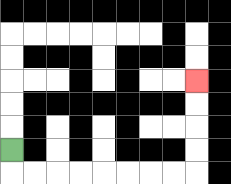{'start': '[0, 6]', 'end': '[8, 3]', 'path_directions': 'D,R,R,R,R,R,R,R,R,U,U,U,U', 'path_coordinates': '[[0, 6], [0, 7], [1, 7], [2, 7], [3, 7], [4, 7], [5, 7], [6, 7], [7, 7], [8, 7], [8, 6], [8, 5], [8, 4], [8, 3]]'}